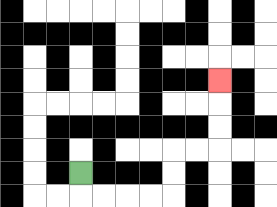{'start': '[3, 7]', 'end': '[9, 3]', 'path_directions': 'D,R,R,R,R,U,U,R,R,U,U,U', 'path_coordinates': '[[3, 7], [3, 8], [4, 8], [5, 8], [6, 8], [7, 8], [7, 7], [7, 6], [8, 6], [9, 6], [9, 5], [9, 4], [9, 3]]'}